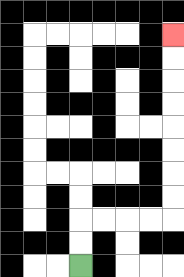{'start': '[3, 11]', 'end': '[7, 1]', 'path_directions': 'U,U,R,R,R,R,U,U,U,U,U,U,U,U', 'path_coordinates': '[[3, 11], [3, 10], [3, 9], [4, 9], [5, 9], [6, 9], [7, 9], [7, 8], [7, 7], [7, 6], [7, 5], [7, 4], [7, 3], [7, 2], [7, 1]]'}